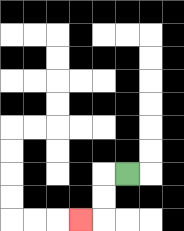{'start': '[5, 7]', 'end': '[3, 9]', 'path_directions': 'L,D,D,L', 'path_coordinates': '[[5, 7], [4, 7], [4, 8], [4, 9], [3, 9]]'}